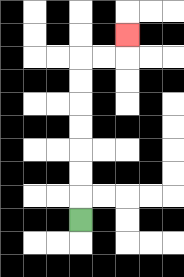{'start': '[3, 9]', 'end': '[5, 1]', 'path_directions': 'U,U,U,U,U,U,U,R,R,U', 'path_coordinates': '[[3, 9], [3, 8], [3, 7], [3, 6], [3, 5], [3, 4], [3, 3], [3, 2], [4, 2], [5, 2], [5, 1]]'}